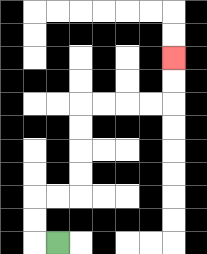{'start': '[2, 10]', 'end': '[7, 2]', 'path_directions': 'L,U,U,R,R,U,U,U,U,R,R,R,R,U,U', 'path_coordinates': '[[2, 10], [1, 10], [1, 9], [1, 8], [2, 8], [3, 8], [3, 7], [3, 6], [3, 5], [3, 4], [4, 4], [5, 4], [6, 4], [7, 4], [7, 3], [7, 2]]'}